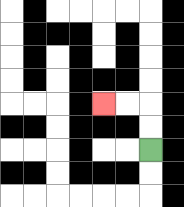{'start': '[6, 6]', 'end': '[4, 4]', 'path_directions': 'U,U,L,L', 'path_coordinates': '[[6, 6], [6, 5], [6, 4], [5, 4], [4, 4]]'}